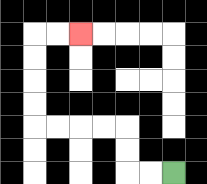{'start': '[7, 7]', 'end': '[3, 1]', 'path_directions': 'L,L,U,U,L,L,L,L,U,U,U,U,R,R', 'path_coordinates': '[[7, 7], [6, 7], [5, 7], [5, 6], [5, 5], [4, 5], [3, 5], [2, 5], [1, 5], [1, 4], [1, 3], [1, 2], [1, 1], [2, 1], [3, 1]]'}